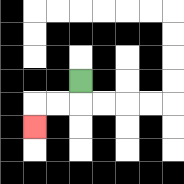{'start': '[3, 3]', 'end': '[1, 5]', 'path_directions': 'D,L,L,D', 'path_coordinates': '[[3, 3], [3, 4], [2, 4], [1, 4], [1, 5]]'}